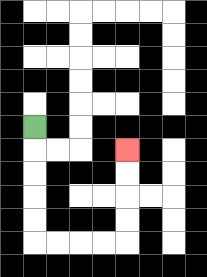{'start': '[1, 5]', 'end': '[5, 6]', 'path_directions': 'D,D,D,D,D,R,R,R,R,U,U,U,U', 'path_coordinates': '[[1, 5], [1, 6], [1, 7], [1, 8], [1, 9], [1, 10], [2, 10], [3, 10], [4, 10], [5, 10], [5, 9], [5, 8], [5, 7], [5, 6]]'}